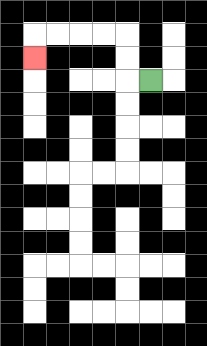{'start': '[6, 3]', 'end': '[1, 2]', 'path_directions': 'L,U,U,L,L,L,L,D', 'path_coordinates': '[[6, 3], [5, 3], [5, 2], [5, 1], [4, 1], [3, 1], [2, 1], [1, 1], [1, 2]]'}